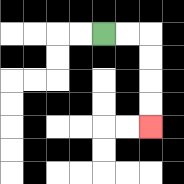{'start': '[4, 1]', 'end': '[6, 5]', 'path_directions': 'R,R,D,D,D,D', 'path_coordinates': '[[4, 1], [5, 1], [6, 1], [6, 2], [6, 3], [6, 4], [6, 5]]'}